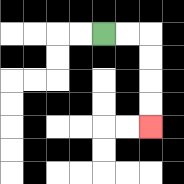{'start': '[4, 1]', 'end': '[6, 5]', 'path_directions': 'R,R,D,D,D,D', 'path_coordinates': '[[4, 1], [5, 1], [6, 1], [6, 2], [6, 3], [6, 4], [6, 5]]'}